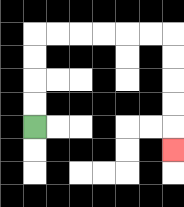{'start': '[1, 5]', 'end': '[7, 6]', 'path_directions': 'U,U,U,U,R,R,R,R,R,R,D,D,D,D,D', 'path_coordinates': '[[1, 5], [1, 4], [1, 3], [1, 2], [1, 1], [2, 1], [3, 1], [4, 1], [5, 1], [6, 1], [7, 1], [7, 2], [7, 3], [7, 4], [7, 5], [7, 6]]'}